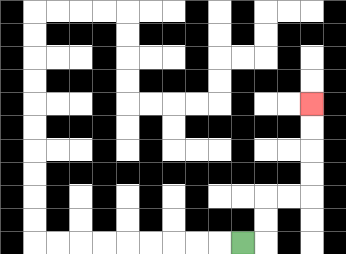{'start': '[10, 10]', 'end': '[13, 4]', 'path_directions': 'R,U,U,R,R,U,U,U,U', 'path_coordinates': '[[10, 10], [11, 10], [11, 9], [11, 8], [12, 8], [13, 8], [13, 7], [13, 6], [13, 5], [13, 4]]'}